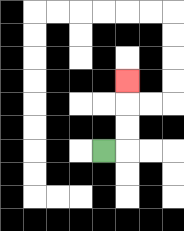{'start': '[4, 6]', 'end': '[5, 3]', 'path_directions': 'R,U,U,U', 'path_coordinates': '[[4, 6], [5, 6], [5, 5], [5, 4], [5, 3]]'}